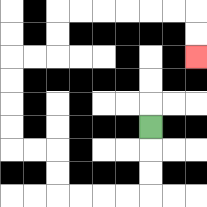{'start': '[6, 5]', 'end': '[8, 2]', 'path_directions': 'D,D,D,L,L,L,L,U,U,L,L,U,U,U,U,R,R,U,U,R,R,R,R,R,R,D,D', 'path_coordinates': '[[6, 5], [6, 6], [6, 7], [6, 8], [5, 8], [4, 8], [3, 8], [2, 8], [2, 7], [2, 6], [1, 6], [0, 6], [0, 5], [0, 4], [0, 3], [0, 2], [1, 2], [2, 2], [2, 1], [2, 0], [3, 0], [4, 0], [5, 0], [6, 0], [7, 0], [8, 0], [8, 1], [8, 2]]'}